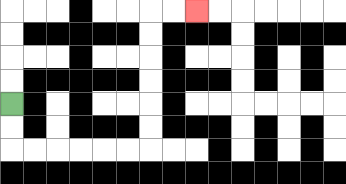{'start': '[0, 4]', 'end': '[8, 0]', 'path_directions': 'D,D,R,R,R,R,R,R,U,U,U,U,U,U,R,R', 'path_coordinates': '[[0, 4], [0, 5], [0, 6], [1, 6], [2, 6], [3, 6], [4, 6], [5, 6], [6, 6], [6, 5], [6, 4], [6, 3], [6, 2], [6, 1], [6, 0], [7, 0], [8, 0]]'}